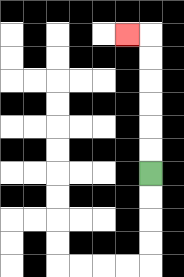{'start': '[6, 7]', 'end': '[5, 1]', 'path_directions': 'U,U,U,U,U,U,L', 'path_coordinates': '[[6, 7], [6, 6], [6, 5], [6, 4], [6, 3], [6, 2], [6, 1], [5, 1]]'}